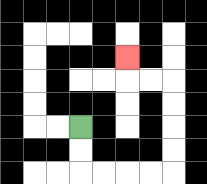{'start': '[3, 5]', 'end': '[5, 2]', 'path_directions': 'D,D,R,R,R,R,U,U,U,U,L,L,U', 'path_coordinates': '[[3, 5], [3, 6], [3, 7], [4, 7], [5, 7], [6, 7], [7, 7], [7, 6], [7, 5], [7, 4], [7, 3], [6, 3], [5, 3], [5, 2]]'}